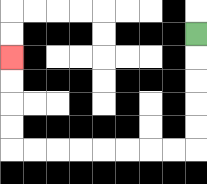{'start': '[8, 1]', 'end': '[0, 2]', 'path_directions': 'D,D,D,D,D,L,L,L,L,L,L,L,L,U,U,U,U', 'path_coordinates': '[[8, 1], [8, 2], [8, 3], [8, 4], [8, 5], [8, 6], [7, 6], [6, 6], [5, 6], [4, 6], [3, 6], [2, 6], [1, 6], [0, 6], [0, 5], [0, 4], [0, 3], [0, 2]]'}